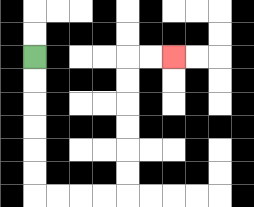{'start': '[1, 2]', 'end': '[7, 2]', 'path_directions': 'D,D,D,D,D,D,R,R,R,R,U,U,U,U,U,U,R,R', 'path_coordinates': '[[1, 2], [1, 3], [1, 4], [1, 5], [1, 6], [1, 7], [1, 8], [2, 8], [3, 8], [4, 8], [5, 8], [5, 7], [5, 6], [5, 5], [5, 4], [5, 3], [5, 2], [6, 2], [7, 2]]'}